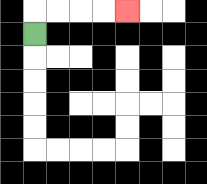{'start': '[1, 1]', 'end': '[5, 0]', 'path_directions': 'U,R,R,R,R', 'path_coordinates': '[[1, 1], [1, 0], [2, 0], [3, 0], [4, 0], [5, 0]]'}